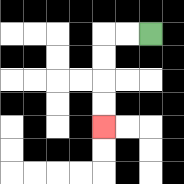{'start': '[6, 1]', 'end': '[4, 5]', 'path_directions': 'L,L,D,D,D,D', 'path_coordinates': '[[6, 1], [5, 1], [4, 1], [4, 2], [4, 3], [4, 4], [4, 5]]'}